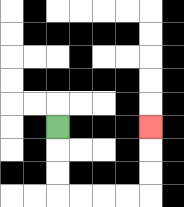{'start': '[2, 5]', 'end': '[6, 5]', 'path_directions': 'D,D,D,R,R,R,R,U,U,U', 'path_coordinates': '[[2, 5], [2, 6], [2, 7], [2, 8], [3, 8], [4, 8], [5, 8], [6, 8], [6, 7], [6, 6], [6, 5]]'}